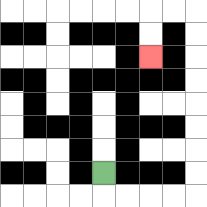{'start': '[4, 7]', 'end': '[6, 2]', 'path_directions': 'D,R,R,R,R,U,U,U,U,U,U,U,U,L,L,D,D', 'path_coordinates': '[[4, 7], [4, 8], [5, 8], [6, 8], [7, 8], [8, 8], [8, 7], [8, 6], [8, 5], [8, 4], [8, 3], [8, 2], [8, 1], [8, 0], [7, 0], [6, 0], [6, 1], [6, 2]]'}